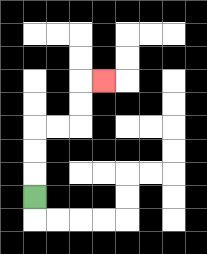{'start': '[1, 8]', 'end': '[4, 3]', 'path_directions': 'U,U,U,R,R,U,U,R', 'path_coordinates': '[[1, 8], [1, 7], [1, 6], [1, 5], [2, 5], [3, 5], [3, 4], [3, 3], [4, 3]]'}